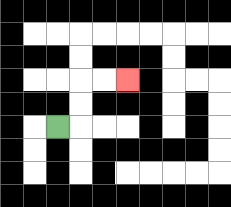{'start': '[2, 5]', 'end': '[5, 3]', 'path_directions': 'R,U,U,R,R', 'path_coordinates': '[[2, 5], [3, 5], [3, 4], [3, 3], [4, 3], [5, 3]]'}